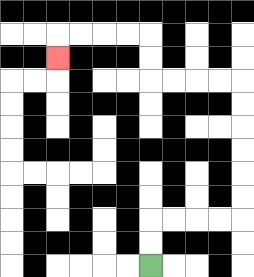{'start': '[6, 11]', 'end': '[2, 2]', 'path_directions': 'U,U,R,R,R,R,U,U,U,U,U,U,L,L,L,L,U,U,L,L,L,L,D', 'path_coordinates': '[[6, 11], [6, 10], [6, 9], [7, 9], [8, 9], [9, 9], [10, 9], [10, 8], [10, 7], [10, 6], [10, 5], [10, 4], [10, 3], [9, 3], [8, 3], [7, 3], [6, 3], [6, 2], [6, 1], [5, 1], [4, 1], [3, 1], [2, 1], [2, 2]]'}